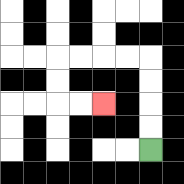{'start': '[6, 6]', 'end': '[4, 4]', 'path_directions': 'U,U,U,U,L,L,L,L,D,D,R,R', 'path_coordinates': '[[6, 6], [6, 5], [6, 4], [6, 3], [6, 2], [5, 2], [4, 2], [3, 2], [2, 2], [2, 3], [2, 4], [3, 4], [4, 4]]'}